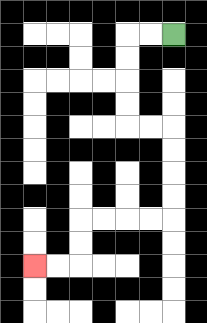{'start': '[7, 1]', 'end': '[1, 11]', 'path_directions': 'L,L,D,D,D,D,R,R,D,D,D,D,L,L,L,L,D,D,L,L', 'path_coordinates': '[[7, 1], [6, 1], [5, 1], [5, 2], [5, 3], [5, 4], [5, 5], [6, 5], [7, 5], [7, 6], [7, 7], [7, 8], [7, 9], [6, 9], [5, 9], [4, 9], [3, 9], [3, 10], [3, 11], [2, 11], [1, 11]]'}